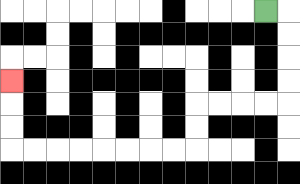{'start': '[11, 0]', 'end': '[0, 3]', 'path_directions': 'R,D,D,D,D,L,L,L,L,D,D,L,L,L,L,L,L,L,L,U,U,U', 'path_coordinates': '[[11, 0], [12, 0], [12, 1], [12, 2], [12, 3], [12, 4], [11, 4], [10, 4], [9, 4], [8, 4], [8, 5], [8, 6], [7, 6], [6, 6], [5, 6], [4, 6], [3, 6], [2, 6], [1, 6], [0, 6], [0, 5], [0, 4], [0, 3]]'}